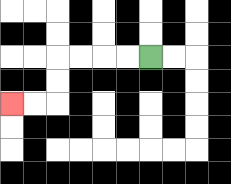{'start': '[6, 2]', 'end': '[0, 4]', 'path_directions': 'L,L,L,L,D,D,L,L', 'path_coordinates': '[[6, 2], [5, 2], [4, 2], [3, 2], [2, 2], [2, 3], [2, 4], [1, 4], [0, 4]]'}